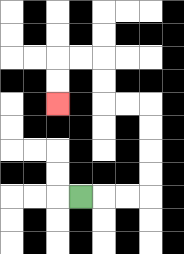{'start': '[3, 8]', 'end': '[2, 4]', 'path_directions': 'R,R,R,U,U,U,U,L,L,U,U,L,L,D,D', 'path_coordinates': '[[3, 8], [4, 8], [5, 8], [6, 8], [6, 7], [6, 6], [6, 5], [6, 4], [5, 4], [4, 4], [4, 3], [4, 2], [3, 2], [2, 2], [2, 3], [2, 4]]'}